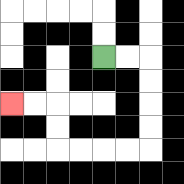{'start': '[4, 2]', 'end': '[0, 4]', 'path_directions': 'R,R,D,D,D,D,L,L,L,L,U,U,L,L', 'path_coordinates': '[[4, 2], [5, 2], [6, 2], [6, 3], [6, 4], [6, 5], [6, 6], [5, 6], [4, 6], [3, 6], [2, 6], [2, 5], [2, 4], [1, 4], [0, 4]]'}